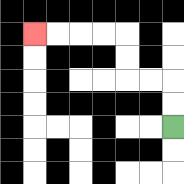{'start': '[7, 5]', 'end': '[1, 1]', 'path_directions': 'U,U,L,L,U,U,L,L,L,L', 'path_coordinates': '[[7, 5], [7, 4], [7, 3], [6, 3], [5, 3], [5, 2], [5, 1], [4, 1], [3, 1], [2, 1], [1, 1]]'}